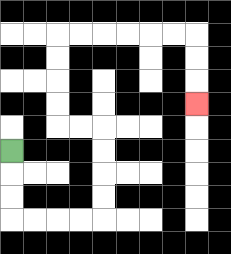{'start': '[0, 6]', 'end': '[8, 4]', 'path_directions': 'D,D,D,R,R,R,R,U,U,U,U,L,L,U,U,U,U,R,R,R,R,R,R,D,D,D', 'path_coordinates': '[[0, 6], [0, 7], [0, 8], [0, 9], [1, 9], [2, 9], [3, 9], [4, 9], [4, 8], [4, 7], [4, 6], [4, 5], [3, 5], [2, 5], [2, 4], [2, 3], [2, 2], [2, 1], [3, 1], [4, 1], [5, 1], [6, 1], [7, 1], [8, 1], [8, 2], [8, 3], [8, 4]]'}